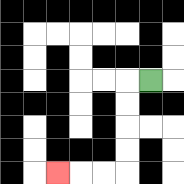{'start': '[6, 3]', 'end': '[2, 7]', 'path_directions': 'L,D,D,D,D,L,L,L', 'path_coordinates': '[[6, 3], [5, 3], [5, 4], [5, 5], [5, 6], [5, 7], [4, 7], [3, 7], [2, 7]]'}